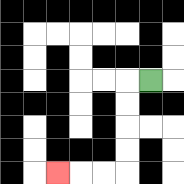{'start': '[6, 3]', 'end': '[2, 7]', 'path_directions': 'L,D,D,D,D,L,L,L', 'path_coordinates': '[[6, 3], [5, 3], [5, 4], [5, 5], [5, 6], [5, 7], [4, 7], [3, 7], [2, 7]]'}